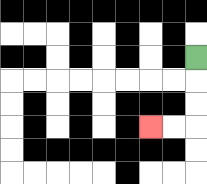{'start': '[8, 2]', 'end': '[6, 5]', 'path_directions': 'D,D,D,L,L', 'path_coordinates': '[[8, 2], [8, 3], [8, 4], [8, 5], [7, 5], [6, 5]]'}